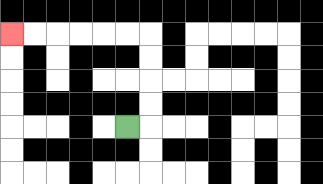{'start': '[5, 5]', 'end': '[0, 1]', 'path_directions': 'R,U,U,U,U,L,L,L,L,L,L', 'path_coordinates': '[[5, 5], [6, 5], [6, 4], [6, 3], [6, 2], [6, 1], [5, 1], [4, 1], [3, 1], [2, 1], [1, 1], [0, 1]]'}